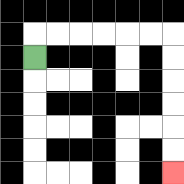{'start': '[1, 2]', 'end': '[7, 7]', 'path_directions': 'U,R,R,R,R,R,R,D,D,D,D,D,D', 'path_coordinates': '[[1, 2], [1, 1], [2, 1], [3, 1], [4, 1], [5, 1], [6, 1], [7, 1], [7, 2], [7, 3], [7, 4], [7, 5], [7, 6], [7, 7]]'}